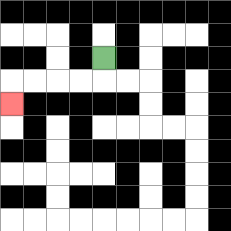{'start': '[4, 2]', 'end': '[0, 4]', 'path_directions': 'D,L,L,L,L,D', 'path_coordinates': '[[4, 2], [4, 3], [3, 3], [2, 3], [1, 3], [0, 3], [0, 4]]'}